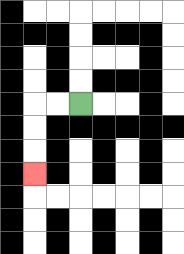{'start': '[3, 4]', 'end': '[1, 7]', 'path_directions': 'L,L,D,D,D', 'path_coordinates': '[[3, 4], [2, 4], [1, 4], [1, 5], [1, 6], [1, 7]]'}